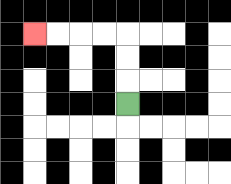{'start': '[5, 4]', 'end': '[1, 1]', 'path_directions': 'U,U,U,L,L,L,L', 'path_coordinates': '[[5, 4], [5, 3], [5, 2], [5, 1], [4, 1], [3, 1], [2, 1], [1, 1]]'}